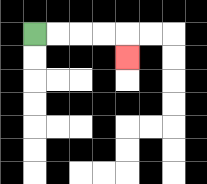{'start': '[1, 1]', 'end': '[5, 2]', 'path_directions': 'R,R,R,R,D', 'path_coordinates': '[[1, 1], [2, 1], [3, 1], [4, 1], [5, 1], [5, 2]]'}